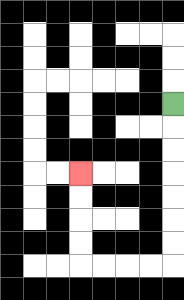{'start': '[7, 4]', 'end': '[3, 7]', 'path_directions': 'D,D,D,D,D,D,D,L,L,L,L,U,U,U,U', 'path_coordinates': '[[7, 4], [7, 5], [7, 6], [7, 7], [7, 8], [7, 9], [7, 10], [7, 11], [6, 11], [5, 11], [4, 11], [3, 11], [3, 10], [3, 9], [3, 8], [3, 7]]'}